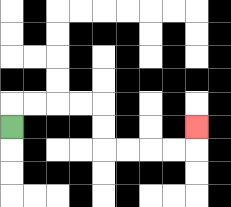{'start': '[0, 5]', 'end': '[8, 5]', 'path_directions': 'U,R,R,R,R,D,D,R,R,R,R,U', 'path_coordinates': '[[0, 5], [0, 4], [1, 4], [2, 4], [3, 4], [4, 4], [4, 5], [4, 6], [5, 6], [6, 6], [7, 6], [8, 6], [8, 5]]'}